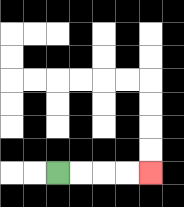{'start': '[2, 7]', 'end': '[6, 7]', 'path_directions': 'R,R,R,R', 'path_coordinates': '[[2, 7], [3, 7], [4, 7], [5, 7], [6, 7]]'}